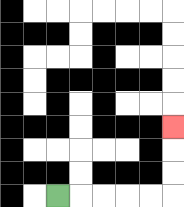{'start': '[2, 8]', 'end': '[7, 5]', 'path_directions': 'R,R,R,R,R,U,U,U', 'path_coordinates': '[[2, 8], [3, 8], [4, 8], [5, 8], [6, 8], [7, 8], [7, 7], [7, 6], [7, 5]]'}